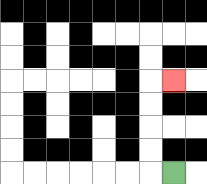{'start': '[7, 7]', 'end': '[7, 3]', 'path_directions': 'L,U,U,U,U,R', 'path_coordinates': '[[7, 7], [6, 7], [6, 6], [6, 5], [6, 4], [6, 3], [7, 3]]'}